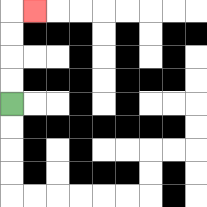{'start': '[0, 4]', 'end': '[1, 0]', 'path_directions': 'U,U,U,U,R', 'path_coordinates': '[[0, 4], [0, 3], [0, 2], [0, 1], [0, 0], [1, 0]]'}